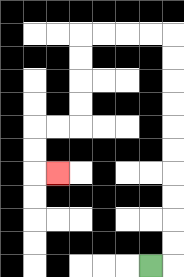{'start': '[6, 11]', 'end': '[2, 7]', 'path_directions': 'R,U,U,U,U,U,U,U,U,U,U,L,L,L,L,D,D,D,D,L,L,D,D,R', 'path_coordinates': '[[6, 11], [7, 11], [7, 10], [7, 9], [7, 8], [7, 7], [7, 6], [7, 5], [7, 4], [7, 3], [7, 2], [7, 1], [6, 1], [5, 1], [4, 1], [3, 1], [3, 2], [3, 3], [3, 4], [3, 5], [2, 5], [1, 5], [1, 6], [1, 7], [2, 7]]'}